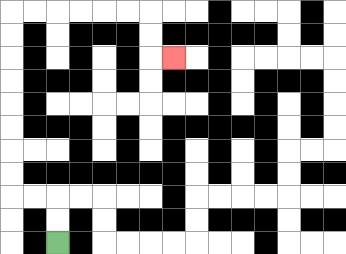{'start': '[2, 10]', 'end': '[7, 2]', 'path_directions': 'U,U,L,L,U,U,U,U,U,U,U,U,R,R,R,R,R,R,D,D,R', 'path_coordinates': '[[2, 10], [2, 9], [2, 8], [1, 8], [0, 8], [0, 7], [0, 6], [0, 5], [0, 4], [0, 3], [0, 2], [0, 1], [0, 0], [1, 0], [2, 0], [3, 0], [4, 0], [5, 0], [6, 0], [6, 1], [6, 2], [7, 2]]'}